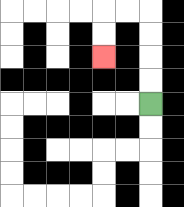{'start': '[6, 4]', 'end': '[4, 2]', 'path_directions': 'U,U,U,U,L,L,D,D', 'path_coordinates': '[[6, 4], [6, 3], [6, 2], [6, 1], [6, 0], [5, 0], [4, 0], [4, 1], [4, 2]]'}